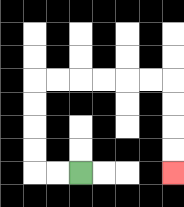{'start': '[3, 7]', 'end': '[7, 7]', 'path_directions': 'L,L,U,U,U,U,R,R,R,R,R,R,D,D,D,D', 'path_coordinates': '[[3, 7], [2, 7], [1, 7], [1, 6], [1, 5], [1, 4], [1, 3], [2, 3], [3, 3], [4, 3], [5, 3], [6, 3], [7, 3], [7, 4], [7, 5], [7, 6], [7, 7]]'}